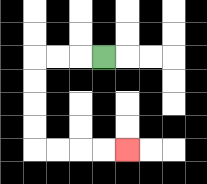{'start': '[4, 2]', 'end': '[5, 6]', 'path_directions': 'L,L,L,D,D,D,D,R,R,R,R', 'path_coordinates': '[[4, 2], [3, 2], [2, 2], [1, 2], [1, 3], [1, 4], [1, 5], [1, 6], [2, 6], [3, 6], [4, 6], [5, 6]]'}